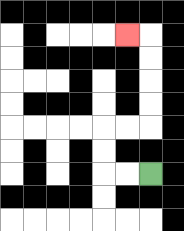{'start': '[6, 7]', 'end': '[5, 1]', 'path_directions': 'L,L,U,U,R,R,U,U,U,U,L', 'path_coordinates': '[[6, 7], [5, 7], [4, 7], [4, 6], [4, 5], [5, 5], [6, 5], [6, 4], [6, 3], [6, 2], [6, 1], [5, 1]]'}